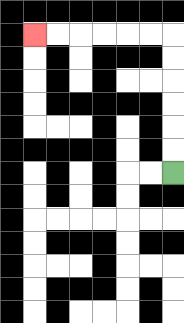{'start': '[7, 7]', 'end': '[1, 1]', 'path_directions': 'U,U,U,U,U,U,L,L,L,L,L,L', 'path_coordinates': '[[7, 7], [7, 6], [7, 5], [7, 4], [7, 3], [7, 2], [7, 1], [6, 1], [5, 1], [4, 1], [3, 1], [2, 1], [1, 1]]'}